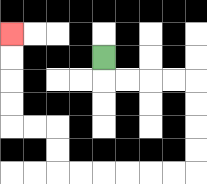{'start': '[4, 2]', 'end': '[0, 1]', 'path_directions': 'D,R,R,R,R,D,D,D,D,L,L,L,L,L,L,U,U,L,L,U,U,U,U', 'path_coordinates': '[[4, 2], [4, 3], [5, 3], [6, 3], [7, 3], [8, 3], [8, 4], [8, 5], [8, 6], [8, 7], [7, 7], [6, 7], [5, 7], [4, 7], [3, 7], [2, 7], [2, 6], [2, 5], [1, 5], [0, 5], [0, 4], [0, 3], [0, 2], [0, 1]]'}